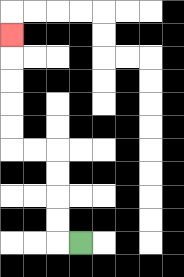{'start': '[3, 10]', 'end': '[0, 1]', 'path_directions': 'L,U,U,U,U,L,L,U,U,U,U,U', 'path_coordinates': '[[3, 10], [2, 10], [2, 9], [2, 8], [2, 7], [2, 6], [1, 6], [0, 6], [0, 5], [0, 4], [0, 3], [0, 2], [0, 1]]'}